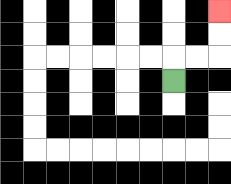{'start': '[7, 3]', 'end': '[9, 0]', 'path_directions': 'U,R,R,U,U', 'path_coordinates': '[[7, 3], [7, 2], [8, 2], [9, 2], [9, 1], [9, 0]]'}